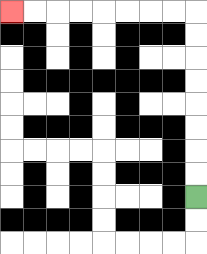{'start': '[8, 8]', 'end': '[0, 0]', 'path_directions': 'U,U,U,U,U,U,U,U,L,L,L,L,L,L,L,L', 'path_coordinates': '[[8, 8], [8, 7], [8, 6], [8, 5], [8, 4], [8, 3], [8, 2], [8, 1], [8, 0], [7, 0], [6, 0], [5, 0], [4, 0], [3, 0], [2, 0], [1, 0], [0, 0]]'}